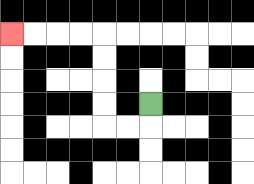{'start': '[6, 4]', 'end': '[0, 1]', 'path_directions': 'D,L,L,U,U,U,U,L,L,L,L', 'path_coordinates': '[[6, 4], [6, 5], [5, 5], [4, 5], [4, 4], [4, 3], [4, 2], [4, 1], [3, 1], [2, 1], [1, 1], [0, 1]]'}